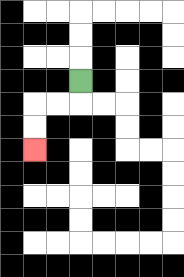{'start': '[3, 3]', 'end': '[1, 6]', 'path_directions': 'D,L,L,D,D', 'path_coordinates': '[[3, 3], [3, 4], [2, 4], [1, 4], [1, 5], [1, 6]]'}